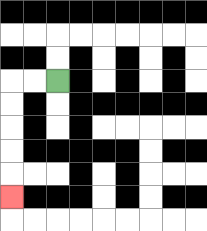{'start': '[2, 3]', 'end': '[0, 8]', 'path_directions': 'L,L,D,D,D,D,D', 'path_coordinates': '[[2, 3], [1, 3], [0, 3], [0, 4], [0, 5], [0, 6], [0, 7], [0, 8]]'}